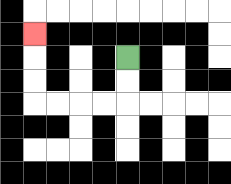{'start': '[5, 2]', 'end': '[1, 1]', 'path_directions': 'D,D,L,L,L,L,U,U,U', 'path_coordinates': '[[5, 2], [5, 3], [5, 4], [4, 4], [3, 4], [2, 4], [1, 4], [1, 3], [1, 2], [1, 1]]'}